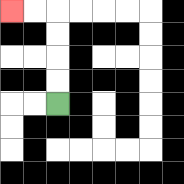{'start': '[2, 4]', 'end': '[0, 0]', 'path_directions': 'U,U,U,U,L,L', 'path_coordinates': '[[2, 4], [2, 3], [2, 2], [2, 1], [2, 0], [1, 0], [0, 0]]'}